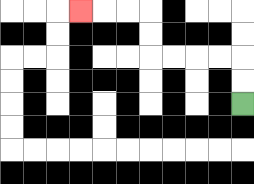{'start': '[10, 4]', 'end': '[3, 0]', 'path_directions': 'U,U,L,L,L,L,U,U,L,L,L', 'path_coordinates': '[[10, 4], [10, 3], [10, 2], [9, 2], [8, 2], [7, 2], [6, 2], [6, 1], [6, 0], [5, 0], [4, 0], [3, 0]]'}